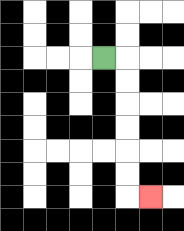{'start': '[4, 2]', 'end': '[6, 8]', 'path_directions': 'R,D,D,D,D,D,D,R', 'path_coordinates': '[[4, 2], [5, 2], [5, 3], [5, 4], [5, 5], [5, 6], [5, 7], [5, 8], [6, 8]]'}